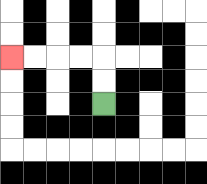{'start': '[4, 4]', 'end': '[0, 2]', 'path_directions': 'U,U,L,L,L,L', 'path_coordinates': '[[4, 4], [4, 3], [4, 2], [3, 2], [2, 2], [1, 2], [0, 2]]'}